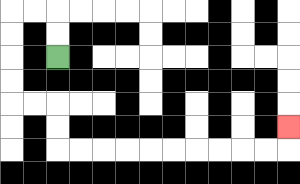{'start': '[2, 2]', 'end': '[12, 5]', 'path_directions': 'U,U,L,L,D,D,D,D,R,R,D,D,R,R,R,R,R,R,R,R,R,R,U', 'path_coordinates': '[[2, 2], [2, 1], [2, 0], [1, 0], [0, 0], [0, 1], [0, 2], [0, 3], [0, 4], [1, 4], [2, 4], [2, 5], [2, 6], [3, 6], [4, 6], [5, 6], [6, 6], [7, 6], [8, 6], [9, 6], [10, 6], [11, 6], [12, 6], [12, 5]]'}